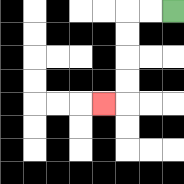{'start': '[7, 0]', 'end': '[4, 4]', 'path_directions': 'L,L,D,D,D,D,L', 'path_coordinates': '[[7, 0], [6, 0], [5, 0], [5, 1], [5, 2], [5, 3], [5, 4], [4, 4]]'}